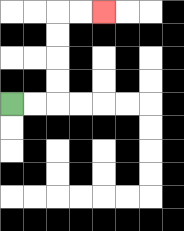{'start': '[0, 4]', 'end': '[4, 0]', 'path_directions': 'R,R,U,U,U,U,R,R', 'path_coordinates': '[[0, 4], [1, 4], [2, 4], [2, 3], [2, 2], [2, 1], [2, 0], [3, 0], [4, 0]]'}